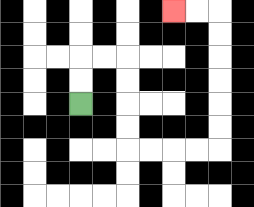{'start': '[3, 4]', 'end': '[7, 0]', 'path_directions': 'U,U,R,R,D,D,D,D,R,R,R,R,U,U,U,U,U,U,L,L', 'path_coordinates': '[[3, 4], [3, 3], [3, 2], [4, 2], [5, 2], [5, 3], [5, 4], [5, 5], [5, 6], [6, 6], [7, 6], [8, 6], [9, 6], [9, 5], [9, 4], [9, 3], [9, 2], [9, 1], [9, 0], [8, 0], [7, 0]]'}